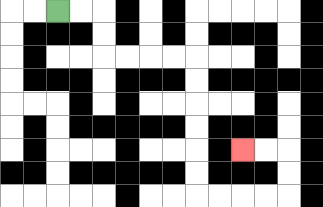{'start': '[2, 0]', 'end': '[10, 6]', 'path_directions': 'R,R,D,D,R,R,R,R,D,D,D,D,D,D,R,R,R,R,U,U,L,L', 'path_coordinates': '[[2, 0], [3, 0], [4, 0], [4, 1], [4, 2], [5, 2], [6, 2], [7, 2], [8, 2], [8, 3], [8, 4], [8, 5], [8, 6], [8, 7], [8, 8], [9, 8], [10, 8], [11, 8], [12, 8], [12, 7], [12, 6], [11, 6], [10, 6]]'}